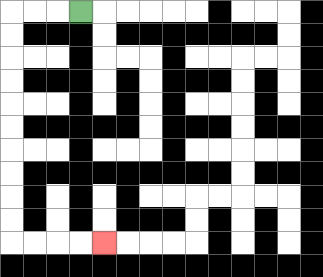{'start': '[3, 0]', 'end': '[4, 10]', 'path_directions': 'L,L,L,D,D,D,D,D,D,D,D,D,D,R,R,R,R', 'path_coordinates': '[[3, 0], [2, 0], [1, 0], [0, 0], [0, 1], [0, 2], [0, 3], [0, 4], [0, 5], [0, 6], [0, 7], [0, 8], [0, 9], [0, 10], [1, 10], [2, 10], [3, 10], [4, 10]]'}